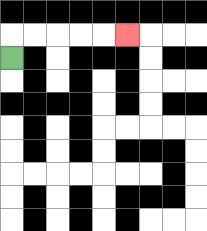{'start': '[0, 2]', 'end': '[5, 1]', 'path_directions': 'U,R,R,R,R,R', 'path_coordinates': '[[0, 2], [0, 1], [1, 1], [2, 1], [3, 1], [4, 1], [5, 1]]'}